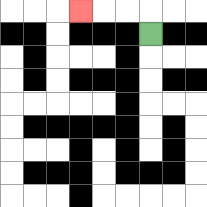{'start': '[6, 1]', 'end': '[3, 0]', 'path_directions': 'U,L,L,L', 'path_coordinates': '[[6, 1], [6, 0], [5, 0], [4, 0], [3, 0]]'}